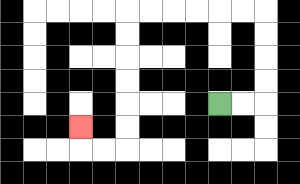{'start': '[9, 4]', 'end': '[3, 5]', 'path_directions': 'R,R,U,U,U,U,L,L,L,L,L,L,D,D,D,D,D,D,L,L,U', 'path_coordinates': '[[9, 4], [10, 4], [11, 4], [11, 3], [11, 2], [11, 1], [11, 0], [10, 0], [9, 0], [8, 0], [7, 0], [6, 0], [5, 0], [5, 1], [5, 2], [5, 3], [5, 4], [5, 5], [5, 6], [4, 6], [3, 6], [3, 5]]'}